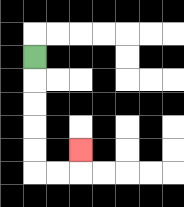{'start': '[1, 2]', 'end': '[3, 6]', 'path_directions': 'D,D,D,D,D,R,R,U', 'path_coordinates': '[[1, 2], [1, 3], [1, 4], [1, 5], [1, 6], [1, 7], [2, 7], [3, 7], [3, 6]]'}